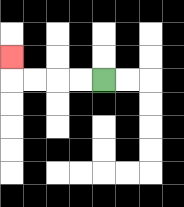{'start': '[4, 3]', 'end': '[0, 2]', 'path_directions': 'L,L,L,L,U', 'path_coordinates': '[[4, 3], [3, 3], [2, 3], [1, 3], [0, 3], [0, 2]]'}